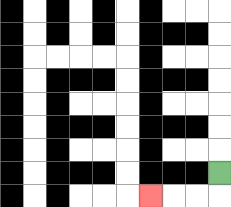{'start': '[9, 7]', 'end': '[6, 8]', 'path_directions': 'D,L,L,L', 'path_coordinates': '[[9, 7], [9, 8], [8, 8], [7, 8], [6, 8]]'}